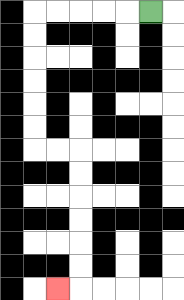{'start': '[6, 0]', 'end': '[2, 12]', 'path_directions': 'L,L,L,L,L,D,D,D,D,D,D,R,R,D,D,D,D,D,D,L', 'path_coordinates': '[[6, 0], [5, 0], [4, 0], [3, 0], [2, 0], [1, 0], [1, 1], [1, 2], [1, 3], [1, 4], [1, 5], [1, 6], [2, 6], [3, 6], [3, 7], [3, 8], [3, 9], [3, 10], [3, 11], [3, 12], [2, 12]]'}